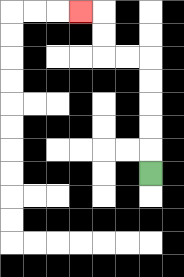{'start': '[6, 7]', 'end': '[3, 0]', 'path_directions': 'U,U,U,U,U,L,L,U,U,L', 'path_coordinates': '[[6, 7], [6, 6], [6, 5], [6, 4], [6, 3], [6, 2], [5, 2], [4, 2], [4, 1], [4, 0], [3, 0]]'}